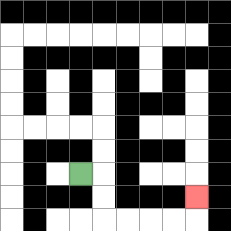{'start': '[3, 7]', 'end': '[8, 8]', 'path_directions': 'R,D,D,R,R,R,R,U', 'path_coordinates': '[[3, 7], [4, 7], [4, 8], [4, 9], [5, 9], [6, 9], [7, 9], [8, 9], [8, 8]]'}